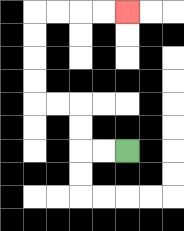{'start': '[5, 6]', 'end': '[5, 0]', 'path_directions': 'L,L,U,U,L,L,U,U,U,U,R,R,R,R', 'path_coordinates': '[[5, 6], [4, 6], [3, 6], [3, 5], [3, 4], [2, 4], [1, 4], [1, 3], [1, 2], [1, 1], [1, 0], [2, 0], [3, 0], [4, 0], [5, 0]]'}